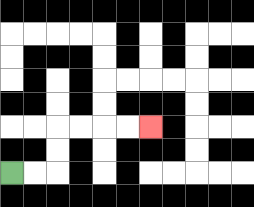{'start': '[0, 7]', 'end': '[6, 5]', 'path_directions': 'R,R,U,U,R,R,R,R', 'path_coordinates': '[[0, 7], [1, 7], [2, 7], [2, 6], [2, 5], [3, 5], [4, 5], [5, 5], [6, 5]]'}